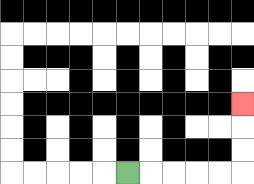{'start': '[5, 7]', 'end': '[10, 4]', 'path_directions': 'R,R,R,R,R,U,U,U', 'path_coordinates': '[[5, 7], [6, 7], [7, 7], [8, 7], [9, 7], [10, 7], [10, 6], [10, 5], [10, 4]]'}